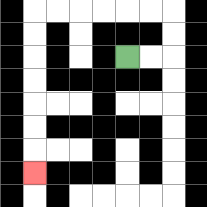{'start': '[5, 2]', 'end': '[1, 7]', 'path_directions': 'R,R,U,U,L,L,L,L,L,L,D,D,D,D,D,D,D', 'path_coordinates': '[[5, 2], [6, 2], [7, 2], [7, 1], [7, 0], [6, 0], [5, 0], [4, 0], [3, 0], [2, 0], [1, 0], [1, 1], [1, 2], [1, 3], [1, 4], [1, 5], [1, 6], [1, 7]]'}